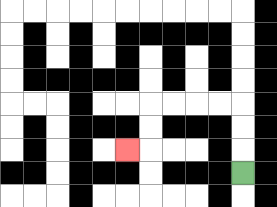{'start': '[10, 7]', 'end': '[5, 6]', 'path_directions': 'U,U,U,L,L,L,L,D,D,L', 'path_coordinates': '[[10, 7], [10, 6], [10, 5], [10, 4], [9, 4], [8, 4], [7, 4], [6, 4], [6, 5], [6, 6], [5, 6]]'}